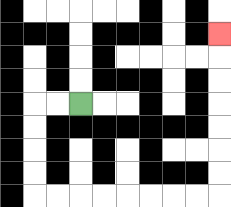{'start': '[3, 4]', 'end': '[9, 1]', 'path_directions': 'L,L,D,D,D,D,R,R,R,R,R,R,R,R,U,U,U,U,U,U,U', 'path_coordinates': '[[3, 4], [2, 4], [1, 4], [1, 5], [1, 6], [1, 7], [1, 8], [2, 8], [3, 8], [4, 8], [5, 8], [6, 8], [7, 8], [8, 8], [9, 8], [9, 7], [9, 6], [9, 5], [9, 4], [9, 3], [9, 2], [9, 1]]'}